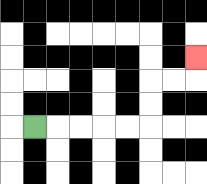{'start': '[1, 5]', 'end': '[8, 2]', 'path_directions': 'R,R,R,R,R,U,U,R,R,U', 'path_coordinates': '[[1, 5], [2, 5], [3, 5], [4, 5], [5, 5], [6, 5], [6, 4], [6, 3], [7, 3], [8, 3], [8, 2]]'}